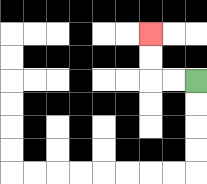{'start': '[8, 3]', 'end': '[6, 1]', 'path_directions': 'L,L,U,U', 'path_coordinates': '[[8, 3], [7, 3], [6, 3], [6, 2], [6, 1]]'}